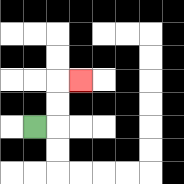{'start': '[1, 5]', 'end': '[3, 3]', 'path_directions': 'R,U,U,R', 'path_coordinates': '[[1, 5], [2, 5], [2, 4], [2, 3], [3, 3]]'}